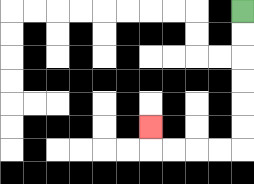{'start': '[10, 0]', 'end': '[6, 5]', 'path_directions': 'D,D,D,D,D,D,L,L,L,L,U', 'path_coordinates': '[[10, 0], [10, 1], [10, 2], [10, 3], [10, 4], [10, 5], [10, 6], [9, 6], [8, 6], [7, 6], [6, 6], [6, 5]]'}